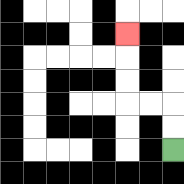{'start': '[7, 6]', 'end': '[5, 1]', 'path_directions': 'U,U,L,L,U,U,U', 'path_coordinates': '[[7, 6], [7, 5], [7, 4], [6, 4], [5, 4], [5, 3], [5, 2], [5, 1]]'}